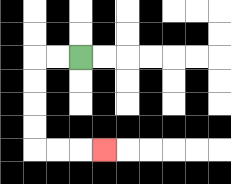{'start': '[3, 2]', 'end': '[4, 6]', 'path_directions': 'L,L,D,D,D,D,R,R,R', 'path_coordinates': '[[3, 2], [2, 2], [1, 2], [1, 3], [1, 4], [1, 5], [1, 6], [2, 6], [3, 6], [4, 6]]'}